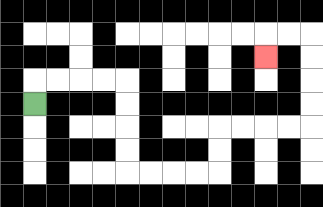{'start': '[1, 4]', 'end': '[11, 2]', 'path_directions': 'U,R,R,R,R,D,D,D,D,R,R,R,R,U,U,R,R,R,R,U,U,U,U,L,L,D', 'path_coordinates': '[[1, 4], [1, 3], [2, 3], [3, 3], [4, 3], [5, 3], [5, 4], [5, 5], [5, 6], [5, 7], [6, 7], [7, 7], [8, 7], [9, 7], [9, 6], [9, 5], [10, 5], [11, 5], [12, 5], [13, 5], [13, 4], [13, 3], [13, 2], [13, 1], [12, 1], [11, 1], [11, 2]]'}